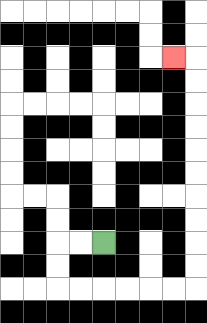{'start': '[4, 10]', 'end': '[7, 2]', 'path_directions': 'L,L,D,D,R,R,R,R,R,R,U,U,U,U,U,U,U,U,U,U,L', 'path_coordinates': '[[4, 10], [3, 10], [2, 10], [2, 11], [2, 12], [3, 12], [4, 12], [5, 12], [6, 12], [7, 12], [8, 12], [8, 11], [8, 10], [8, 9], [8, 8], [8, 7], [8, 6], [8, 5], [8, 4], [8, 3], [8, 2], [7, 2]]'}